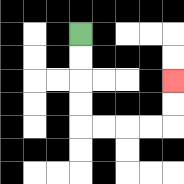{'start': '[3, 1]', 'end': '[7, 3]', 'path_directions': 'D,D,D,D,R,R,R,R,U,U', 'path_coordinates': '[[3, 1], [3, 2], [3, 3], [3, 4], [3, 5], [4, 5], [5, 5], [6, 5], [7, 5], [7, 4], [7, 3]]'}